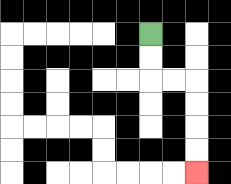{'start': '[6, 1]', 'end': '[8, 7]', 'path_directions': 'D,D,R,R,D,D,D,D', 'path_coordinates': '[[6, 1], [6, 2], [6, 3], [7, 3], [8, 3], [8, 4], [8, 5], [8, 6], [8, 7]]'}